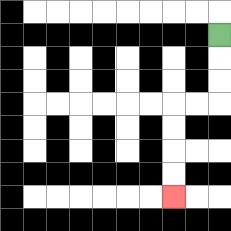{'start': '[9, 1]', 'end': '[7, 8]', 'path_directions': 'D,D,D,L,L,D,D,D,D', 'path_coordinates': '[[9, 1], [9, 2], [9, 3], [9, 4], [8, 4], [7, 4], [7, 5], [7, 6], [7, 7], [7, 8]]'}